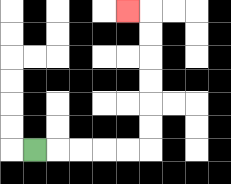{'start': '[1, 6]', 'end': '[5, 0]', 'path_directions': 'R,R,R,R,R,U,U,U,U,U,U,L', 'path_coordinates': '[[1, 6], [2, 6], [3, 6], [4, 6], [5, 6], [6, 6], [6, 5], [6, 4], [6, 3], [6, 2], [6, 1], [6, 0], [5, 0]]'}